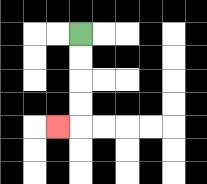{'start': '[3, 1]', 'end': '[2, 5]', 'path_directions': 'D,D,D,D,L', 'path_coordinates': '[[3, 1], [3, 2], [3, 3], [3, 4], [3, 5], [2, 5]]'}